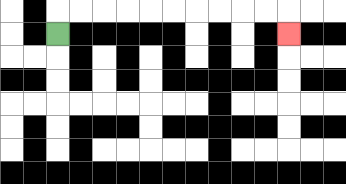{'start': '[2, 1]', 'end': '[12, 1]', 'path_directions': 'U,R,R,R,R,R,R,R,R,R,R,D', 'path_coordinates': '[[2, 1], [2, 0], [3, 0], [4, 0], [5, 0], [6, 0], [7, 0], [8, 0], [9, 0], [10, 0], [11, 0], [12, 0], [12, 1]]'}